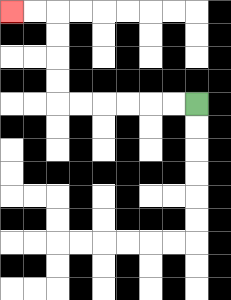{'start': '[8, 4]', 'end': '[0, 0]', 'path_directions': 'L,L,L,L,L,L,U,U,U,U,L,L', 'path_coordinates': '[[8, 4], [7, 4], [6, 4], [5, 4], [4, 4], [3, 4], [2, 4], [2, 3], [2, 2], [2, 1], [2, 0], [1, 0], [0, 0]]'}